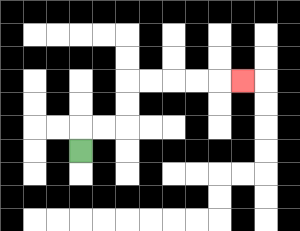{'start': '[3, 6]', 'end': '[10, 3]', 'path_directions': 'U,R,R,U,U,R,R,R,R,R', 'path_coordinates': '[[3, 6], [3, 5], [4, 5], [5, 5], [5, 4], [5, 3], [6, 3], [7, 3], [8, 3], [9, 3], [10, 3]]'}